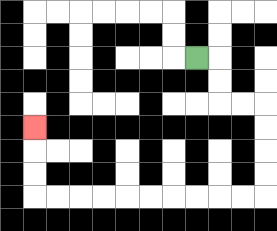{'start': '[8, 2]', 'end': '[1, 5]', 'path_directions': 'R,D,D,R,R,D,D,D,D,L,L,L,L,L,L,L,L,L,L,U,U,U', 'path_coordinates': '[[8, 2], [9, 2], [9, 3], [9, 4], [10, 4], [11, 4], [11, 5], [11, 6], [11, 7], [11, 8], [10, 8], [9, 8], [8, 8], [7, 8], [6, 8], [5, 8], [4, 8], [3, 8], [2, 8], [1, 8], [1, 7], [1, 6], [1, 5]]'}